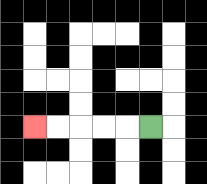{'start': '[6, 5]', 'end': '[1, 5]', 'path_directions': 'L,L,L,L,L', 'path_coordinates': '[[6, 5], [5, 5], [4, 5], [3, 5], [2, 5], [1, 5]]'}